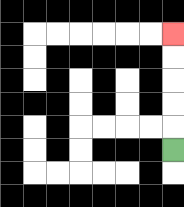{'start': '[7, 6]', 'end': '[7, 1]', 'path_directions': 'U,U,U,U,U', 'path_coordinates': '[[7, 6], [7, 5], [7, 4], [7, 3], [7, 2], [7, 1]]'}